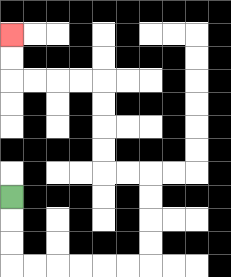{'start': '[0, 8]', 'end': '[0, 1]', 'path_directions': 'D,D,D,R,R,R,R,R,R,U,U,U,U,L,L,U,U,U,U,L,L,L,L,U,U', 'path_coordinates': '[[0, 8], [0, 9], [0, 10], [0, 11], [1, 11], [2, 11], [3, 11], [4, 11], [5, 11], [6, 11], [6, 10], [6, 9], [6, 8], [6, 7], [5, 7], [4, 7], [4, 6], [4, 5], [4, 4], [4, 3], [3, 3], [2, 3], [1, 3], [0, 3], [0, 2], [0, 1]]'}